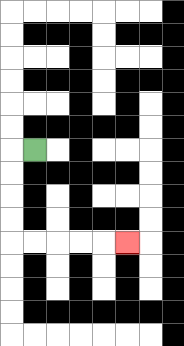{'start': '[1, 6]', 'end': '[5, 10]', 'path_directions': 'L,D,D,D,D,R,R,R,R,R', 'path_coordinates': '[[1, 6], [0, 6], [0, 7], [0, 8], [0, 9], [0, 10], [1, 10], [2, 10], [3, 10], [4, 10], [5, 10]]'}